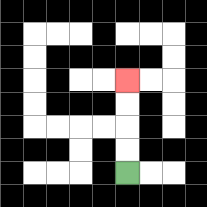{'start': '[5, 7]', 'end': '[5, 3]', 'path_directions': 'U,U,U,U', 'path_coordinates': '[[5, 7], [5, 6], [5, 5], [5, 4], [5, 3]]'}